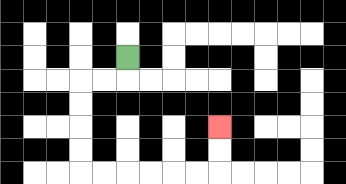{'start': '[5, 2]', 'end': '[9, 5]', 'path_directions': 'D,L,L,D,D,D,D,R,R,R,R,R,R,U,U', 'path_coordinates': '[[5, 2], [5, 3], [4, 3], [3, 3], [3, 4], [3, 5], [3, 6], [3, 7], [4, 7], [5, 7], [6, 7], [7, 7], [8, 7], [9, 7], [9, 6], [9, 5]]'}